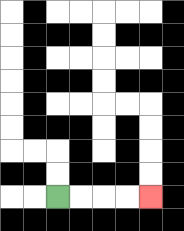{'start': '[2, 8]', 'end': '[6, 8]', 'path_directions': 'R,R,R,R', 'path_coordinates': '[[2, 8], [3, 8], [4, 8], [5, 8], [6, 8]]'}